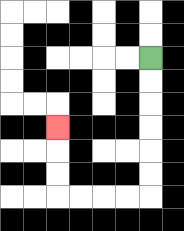{'start': '[6, 2]', 'end': '[2, 5]', 'path_directions': 'D,D,D,D,D,D,L,L,L,L,U,U,U', 'path_coordinates': '[[6, 2], [6, 3], [6, 4], [6, 5], [6, 6], [6, 7], [6, 8], [5, 8], [4, 8], [3, 8], [2, 8], [2, 7], [2, 6], [2, 5]]'}